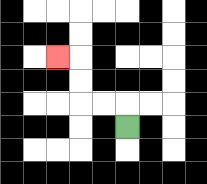{'start': '[5, 5]', 'end': '[2, 2]', 'path_directions': 'U,L,L,U,U,L', 'path_coordinates': '[[5, 5], [5, 4], [4, 4], [3, 4], [3, 3], [3, 2], [2, 2]]'}